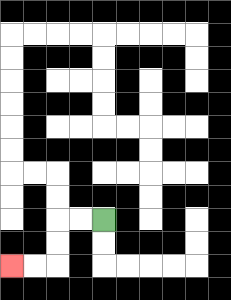{'start': '[4, 9]', 'end': '[0, 11]', 'path_directions': 'L,L,D,D,L,L', 'path_coordinates': '[[4, 9], [3, 9], [2, 9], [2, 10], [2, 11], [1, 11], [0, 11]]'}